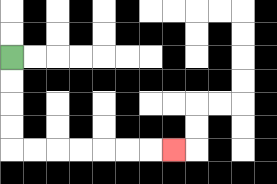{'start': '[0, 2]', 'end': '[7, 6]', 'path_directions': 'D,D,D,D,R,R,R,R,R,R,R', 'path_coordinates': '[[0, 2], [0, 3], [0, 4], [0, 5], [0, 6], [1, 6], [2, 6], [3, 6], [4, 6], [5, 6], [6, 6], [7, 6]]'}